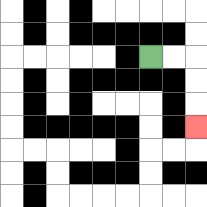{'start': '[6, 2]', 'end': '[8, 5]', 'path_directions': 'R,R,D,D,D', 'path_coordinates': '[[6, 2], [7, 2], [8, 2], [8, 3], [8, 4], [8, 5]]'}